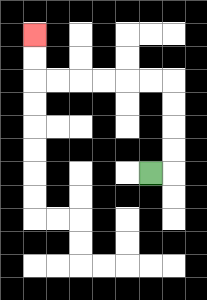{'start': '[6, 7]', 'end': '[1, 1]', 'path_directions': 'R,U,U,U,U,L,L,L,L,L,L,U,U', 'path_coordinates': '[[6, 7], [7, 7], [7, 6], [7, 5], [7, 4], [7, 3], [6, 3], [5, 3], [4, 3], [3, 3], [2, 3], [1, 3], [1, 2], [1, 1]]'}